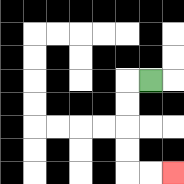{'start': '[6, 3]', 'end': '[7, 7]', 'path_directions': 'L,D,D,D,D,R,R', 'path_coordinates': '[[6, 3], [5, 3], [5, 4], [5, 5], [5, 6], [5, 7], [6, 7], [7, 7]]'}